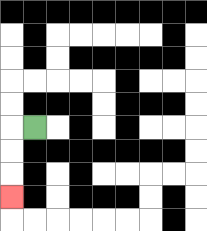{'start': '[1, 5]', 'end': '[0, 8]', 'path_directions': 'L,D,D,D', 'path_coordinates': '[[1, 5], [0, 5], [0, 6], [0, 7], [0, 8]]'}